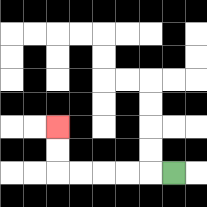{'start': '[7, 7]', 'end': '[2, 5]', 'path_directions': 'L,L,L,L,L,U,U', 'path_coordinates': '[[7, 7], [6, 7], [5, 7], [4, 7], [3, 7], [2, 7], [2, 6], [2, 5]]'}